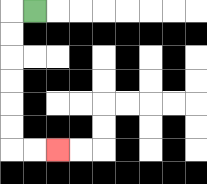{'start': '[1, 0]', 'end': '[2, 6]', 'path_directions': 'L,D,D,D,D,D,D,R,R', 'path_coordinates': '[[1, 0], [0, 0], [0, 1], [0, 2], [0, 3], [0, 4], [0, 5], [0, 6], [1, 6], [2, 6]]'}